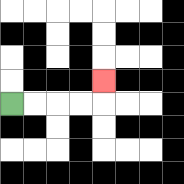{'start': '[0, 4]', 'end': '[4, 3]', 'path_directions': 'R,R,R,R,U', 'path_coordinates': '[[0, 4], [1, 4], [2, 4], [3, 4], [4, 4], [4, 3]]'}